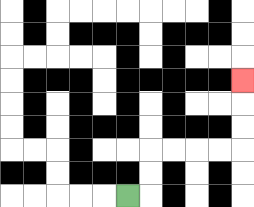{'start': '[5, 8]', 'end': '[10, 3]', 'path_directions': 'R,U,U,R,R,R,R,U,U,U', 'path_coordinates': '[[5, 8], [6, 8], [6, 7], [6, 6], [7, 6], [8, 6], [9, 6], [10, 6], [10, 5], [10, 4], [10, 3]]'}